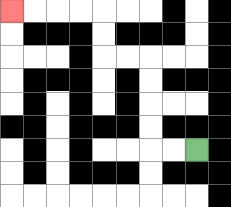{'start': '[8, 6]', 'end': '[0, 0]', 'path_directions': 'L,L,U,U,U,U,L,L,U,U,L,L,L,L', 'path_coordinates': '[[8, 6], [7, 6], [6, 6], [6, 5], [6, 4], [6, 3], [6, 2], [5, 2], [4, 2], [4, 1], [4, 0], [3, 0], [2, 0], [1, 0], [0, 0]]'}